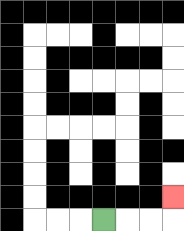{'start': '[4, 9]', 'end': '[7, 8]', 'path_directions': 'R,R,R,U', 'path_coordinates': '[[4, 9], [5, 9], [6, 9], [7, 9], [7, 8]]'}